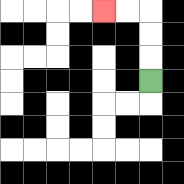{'start': '[6, 3]', 'end': '[4, 0]', 'path_directions': 'U,U,U,L,L', 'path_coordinates': '[[6, 3], [6, 2], [6, 1], [6, 0], [5, 0], [4, 0]]'}